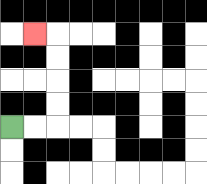{'start': '[0, 5]', 'end': '[1, 1]', 'path_directions': 'R,R,U,U,U,U,L', 'path_coordinates': '[[0, 5], [1, 5], [2, 5], [2, 4], [2, 3], [2, 2], [2, 1], [1, 1]]'}